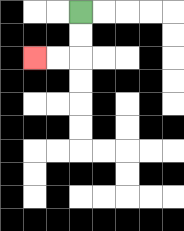{'start': '[3, 0]', 'end': '[1, 2]', 'path_directions': 'D,D,L,L', 'path_coordinates': '[[3, 0], [3, 1], [3, 2], [2, 2], [1, 2]]'}